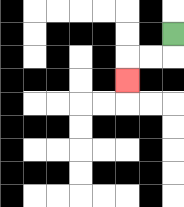{'start': '[7, 1]', 'end': '[5, 3]', 'path_directions': 'D,L,L,D', 'path_coordinates': '[[7, 1], [7, 2], [6, 2], [5, 2], [5, 3]]'}